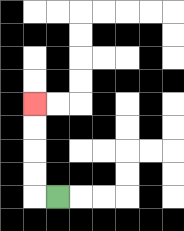{'start': '[2, 8]', 'end': '[1, 4]', 'path_directions': 'L,U,U,U,U', 'path_coordinates': '[[2, 8], [1, 8], [1, 7], [1, 6], [1, 5], [1, 4]]'}